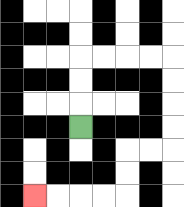{'start': '[3, 5]', 'end': '[1, 8]', 'path_directions': 'U,U,U,R,R,R,R,D,D,D,D,L,L,D,D,L,L,L,L', 'path_coordinates': '[[3, 5], [3, 4], [3, 3], [3, 2], [4, 2], [5, 2], [6, 2], [7, 2], [7, 3], [7, 4], [7, 5], [7, 6], [6, 6], [5, 6], [5, 7], [5, 8], [4, 8], [3, 8], [2, 8], [1, 8]]'}